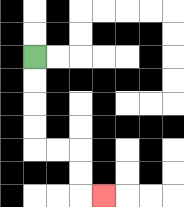{'start': '[1, 2]', 'end': '[4, 8]', 'path_directions': 'D,D,D,D,R,R,D,D,R', 'path_coordinates': '[[1, 2], [1, 3], [1, 4], [1, 5], [1, 6], [2, 6], [3, 6], [3, 7], [3, 8], [4, 8]]'}